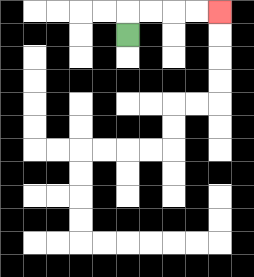{'start': '[5, 1]', 'end': '[9, 0]', 'path_directions': 'U,R,R,R,R', 'path_coordinates': '[[5, 1], [5, 0], [6, 0], [7, 0], [8, 0], [9, 0]]'}